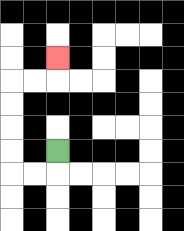{'start': '[2, 6]', 'end': '[2, 2]', 'path_directions': 'D,L,L,U,U,U,U,R,R,U', 'path_coordinates': '[[2, 6], [2, 7], [1, 7], [0, 7], [0, 6], [0, 5], [0, 4], [0, 3], [1, 3], [2, 3], [2, 2]]'}